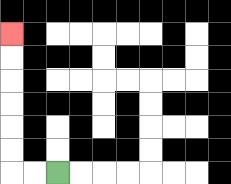{'start': '[2, 7]', 'end': '[0, 1]', 'path_directions': 'L,L,U,U,U,U,U,U', 'path_coordinates': '[[2, 7], [1, 7], [0, 7], [0, 6], [0, 5], [0, 4], [0, 3], [0, 2], [0, 1]]'}